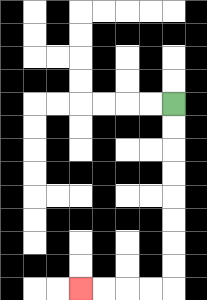{'start': '[7, 4]', 'end': '[3, 12]', 'path_directions': 'D,D,D,D,D,D,D,D,L,L,L,L', 'path_coordinates': '[[7, 4], [7, 5], [7, 6], [7, 7], [7, 8], [7, 9], [7, 10], [7, 11], [7, 12], [6, 12], [5, 12], [4, 12], [3, 12]]'}